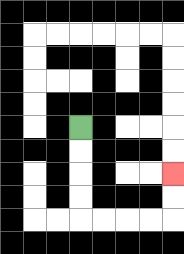{'start': '[3, 5]', 'end': '[7, 7]', 'path_directions': 'D,D,D,D,R,R,R,R,U,U', 'path_coordinates': '[[3, 5], [3, 6], [3, 7], [3, 8], [3, 9], [4, 9], [5, 9], [6, 9], [7, 9], [7, 8], [7, 7]]'}